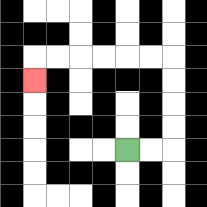{'start': '[5, 6]', 'end': '[1, 3]', 'path_directions': 'R,R,U,U,U,U,L,L,L,L,L,L,D', 'path_coordinates': '[[5, 6], [6, 6], [7, 6], [7, 5], [7, 4], [7, 3], [7, 2], [6, 2], [5, 2], [4, 2], [3, 2], [2, 2], [1, 2], [1, 3]]'}